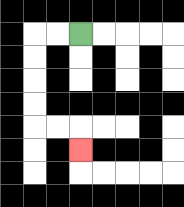{'start': '[3, 1]', 'end': '[3, 6]', 'path_directions': 'L,L,D,D,D,D,R,R,D', 'path_coordinates': '[[3, 1], [2, 1], [1, 1], [1, 2], [1, 3], [1, 4], [1, 5], [2, 5], [3, 5], [3, 6]]'}